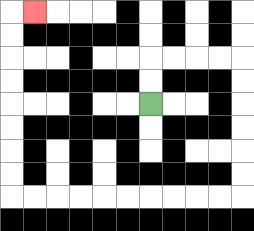{'start': '[6, 4]', 'end': '[1, 0]', 'path_directions': 'U,U,R,R,R,R,D,D,D,D,D,D,L,L,L,L,L,L,L,L,L,L,U,U,U,U,U,U,U,U,R', 'path_coordinates': '[[6, 4], [6, 3], [6, 2], [7, 2], [8, 2], [9, 2], [10, 2], [10, 3], [10, 4], [10, 5], [10, 6], [10, 7], [10, 8], [9, 8], [8, 8], [7, 8], [6, 8], [5, 8], [4, 8], [3, 8], [2, 8], [1, 8], [0, 8], [0, 7], [0, 6], [0, 5], [0, 4], [0, 3], [0, 2], [0, 1], [0, 0], [1, 0]]'}